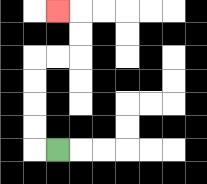{'start': '[2, 6]', 'end': '[2, 0]', 'path_directions': 'L,U,U,U,U,R,R,U,U,L', 'path_coordinates': '[[2, 6], [1, 6], [1, 5], [1, 4], [1, 3], [1, 2], [2, 2], [3, 2], [3, 1], [3, 0], [2, 0]]'}